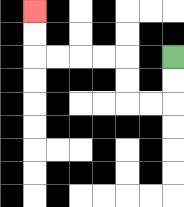{'start': '[7, 2]', 'end': '[1, 0]', 'path_directions': 'D,D,L,L,U,U,L,L,L,L,U,U', 'path_coordinates': '[[7, 2], [7, 3], [7, 4], [6, 4], [5, 4], [5, 3], [5, 2], [4, 2], [3, 2], [2, 2], [1, 2], [1, 1], [1, 0]]'}